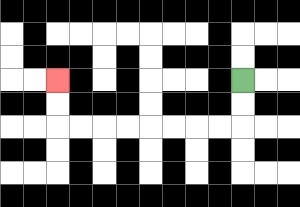{'start': '[10, 3]', 'end': '[2, 3]', 'path_directions': 'D,D,L,L,L,L,L,L,L,L,U,U', 'path_coordinates': '[[10, 3], [10, 4], [10, 5], [9, 5], [8, 5], [7, 5], [6, 5], [5, 5], [4, 5], [3, 5], [2, 5], [2, 4], [2, 3]]'}